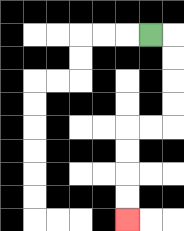{'start': '[6, 1]', 'end': '[5, 9]', 'path_directions': 'R,D,D,D,D,L,L,D,D,D,D', 'path_coordinates': '[[6, 1], [7, 1], [7, 2], [7, 3], [7, 4], [7, 5], [6, 5], [5, 5], [5, 6], [5, 7], [5, 8], [5, 9]]'}